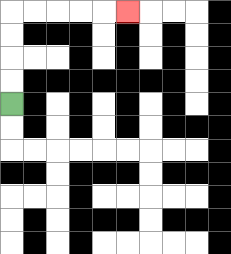{'start': '[0, 4]', 'end': '[5, 0]', 'path_directions': 'U,U,U,U,R,R,R,R,R', 'path_coordinates': '[[0, 4], [0, 3], [0, 2], [0, 1], [0, 0], [1, 0], [2, 0], [3, 0], [4, 0], [5, 0]]'}